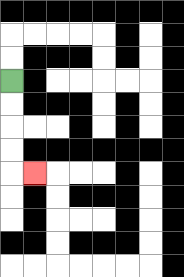{'start': '[0, 3]', 'end': '[1, 7]', 'path_directions': 'D,D,D,D,R', 'path_coordinates': '[[0, 3], [0, 4], [0, 5], [0, 6], [0, 7], [1, 7]]'}